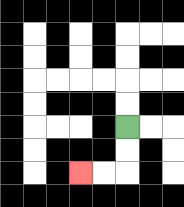{'start': '[5, 5]', 'end': '[3, 7]', 'path_directions': 'D,D,L,L', 'path_coordinates': '[[5, 5], [5, 6], [5, 7], [4, 7], [3, 7]]'}